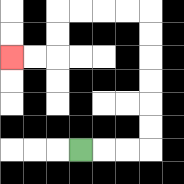{'start': '[3, 6]', 'end': '[0, 2]', 'path_directions': 'R,R,R,U,U,U,U,U,U,L,L,L,L,D,D,L,L', 'path_coordinates': '[[3, 6], [4, 6], [5, 6], [6, 6], [6, 5], [6, 4], [6, 3], [6, 2], [6, 1], [6, 0], [5, 0], [4, 0], [3, 0], [2, 0], [2, 1], [2, 2], [1, 2], [0, 2]]'}